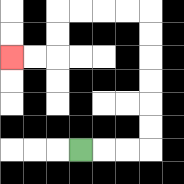{'start': '[3, 6]', 'end': '[0, 2]', 'path_directions': 'R,R,R,U,U,U,U,U,U,L,L,L,L,D,D,L,L', 'path_coordinates': '[[3, 6], [4, 6], [5, 6], [6, 6], [6, 5], [6, 4], [6, 3], [6, 2], [6, 1], [6, 0], [5, 0], [4, 0], [3, 0], [2, 0], [2, 1], [2, 2], [1, 2], [0, 2]]'}